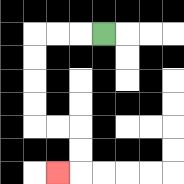{'start': '[4, 1]', 'end': '[2, 7]', 'path_directions': 'L,L,L,D,D,D,D,R,R,D,D,L', 'path_coordinates': '[[4, 1], [3, 1], [2, 1], [1, 1], [1, 2], [1, 3], [1, 4], [1, 5], [2, 5], [3, 5], [3, 6], [3, 7], [2, 7]]'}